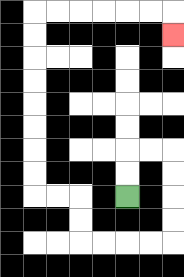{'start': '[5, 8]', 'end': '[7, 1]', 'path_directions': 'U,U,R,R,D,D,D,D,L,L,L,L,U,U,L,L,U,U,U,U,U,U,U,U,R,R,R,R,R,R,D', 'path_coordinates': '[[5, 8], [5, 7], [5, 6], [6, 6], [7, 6], [7, 7], [7, 8], [7, 9], [7, 10], [6, 10], [5, 10], [4, 10], [3, 10], [3, 9], [3, 8], [2, 8], [1, 8], [1, 7], [1, 6], [1, 5], [1, 4], [1, 3], [1, 2], [1, 1], [1, 0], [2, 0], [3, 0], [4, 0], [5, 0], [6, 0], [7, 0], [7, 1]]'}